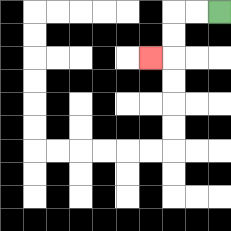{'start': '[9, 0]', 'end': '[6, 2]', 'path_directions': 'L,L,D,D,L', 'path_coordinates': '[[9, 0], [8, 0], [7, 0], [7, 1], [7, 2], [6, 2]]'}